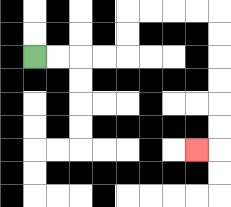{'start': '[1, 2]', 'end': '[8, 6]', 'path_directions': 'R,R,R,R,U,U,R,R,R,R,D,D,D,D,D,D,L', 'path_coordinates': '[[1, 2], [2, 2], [3, 2], [4, 2], [5, 2], [5, 1], [5, 0], [6, 0], [7, 0], [8, 0], [9, 0], [9, 1], [9, 2], [9, 3], [9, 4], [9, 5], [9, 6], [8, 6]]'}